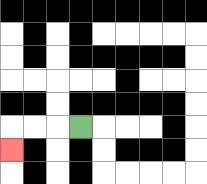{'start': '[3, 5]', 'end': '[0, 6]', 'path_directions': 'L,L,L,D', 'path_coordinates': '[[3, 5], [2, 5], [1, 5], [0, 5], [0, 6]]'}